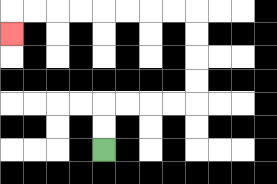{'start': '[4, 6]', 'end': '[0, 1]', 'path_directions': 'U,U,R,R,R,R,U,U,U,U,L,L,L,L,L,L,L,L,D', 'path_coordinates': '[[4, 6], [4, 5], [4, 4], [5, 4], [6, 4], [7, 4], [8, 4], [8, 3], [8, 2], [8, 1], [8, 0], [7, 0], [6, 0], [5, 0], [4, 0], [3, 0], [2, 0], [1, 0], [0, 0], [0, 1]]'}